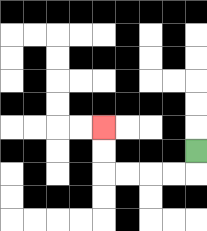{'start': '[8, 6]', 'end': '[4, 5]', 'path_directions': 'D,L,L,L,L,U,U', 'path_coordinates': '[[8, 6], [8, 7], [7, 7], [6, 7], [5, 7], [4, 7], [4, 6], [4, 5]]'}